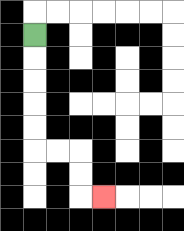{'start': '[1, 1]', 'end': '[4, 8]', 'path_directions': 'D,D,D,D,D,R,R,D,D,R', 'path_coordinates': '[[1, 1], [1, 2], [1, 3], [1, 4], [1, 5], [1, 6], [2, 6], [3, 6], [3, 7], [3, 8], [4, 8]]'}